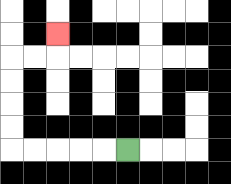{'start': '[5, 6]', 'end': '[2, 1]', 'path_directions': 'L,L,L,L,L,U,U,U,U,R,R,U', 'path_coordinates': '[[5, 6], [4, 6], [3, 6], [2, 6], [1, 6], [0, 6], [0, 5], [0, 4], [0, 3], [0, 2], [1, 2], [2, 2], [2, 1]]'}